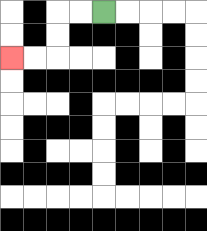{'start': '[4, 0]', 'end': '[0, 2]', 'path_directions': 'L,L,D,D,L,L', 'path_coordinates': '[[4, 0], [3, 0], [2, 0], [2, 1], [2, 2], [1, 2], [0, 2]]'}